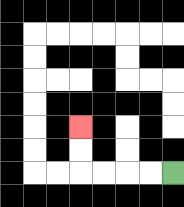{'start': '[7, 7]', 'end': '[3, 5]', 'path_directions': 'L,L,L,L,U,U', 'path_coordinates': '[[7, 7], [6, 7], [5, 7], [4, 7], [3, 7], [3, 6], [3, 5]]'}